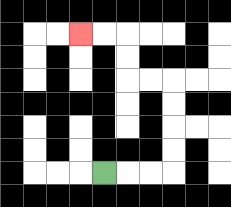{'start': '[4, 7]', 'end': '[3, 1]', 'path_directions': 'R,R,R,U,U,U,U,L,L,U,U,L,L', 'path_coordinates': '[[4, 7], [5, 7], [6, 7], [7, 7], [7, 6], [7, 5], [7, 4], [7, 3], [6, 3], [5, 3], [5, 2], [5, 1], [4, 1], [3, 1]]'}